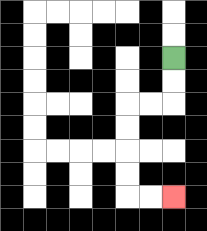{'start': '[7, 2]', 'end': '[7, 8]', 'path_directions': 'D,D,L,L,D,D,D,D,R,R', 'path_coordinates': '[[7, 2], [7, 3], [7, 4], [6, 4], [5, 4], [5, 5], [5, 6], [5, 7], [5, 8], [6, 8], [7, 8]]'}